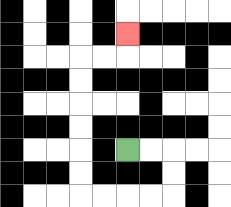{'start': '[5, 6]', 'end': '[5, 1]', 'path_directions': 'R,R,D,D,L,L,L,L,U,U,U,U,U,U,R,R,U', 'path_coordinates': '[[5, 6], [6, 6], [7, 6], [7, 7], [7, 8], [6, 8], [5, 8], [4, 8], [3, 8], [3, 7], [3, 6], [3, 5], [3, 4], [3, 3], [3, 2], [4, 2], [5, 2], [5, 1]]'}